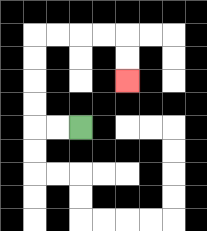{'start': '[3, 5]', 'end': '[5, 3]', 'path_directions': 'L,L,U,U,U,U,R,R,R,R,D,D', 'path_coordinates': '[[3, 5], [2, 5], [1, 5], [1, 4], [1, 3], [1, 2], [1, 1], [2, 1], [3, 1], [4, 1], [5, 1], [5, 2], [5, 3]]'}